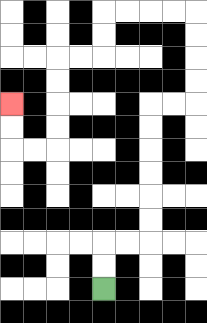{'start': '[4, 12]', 'end': '[0, 4]', 'path_directions': 'U,U,R,R,U,U,U,U,U,U,R,R,U,U,U,U,L,L,L,L,D,D,L,L,D,D,D,D,L,L,U,U', 'path_coordinates': '[[4, 12], [4, 11], [4, 10], [5, 10], [6, 10], [6, 9], [6, 8], [6, 7], [6, 6], [6, 5], [6, 4], [7, 4], [8, 4], [8, 3], [8, 2], [8, 1], [8, 0], [7, 0], [6, 0], [5, 0], [4, 0], [4, 1], [4, 2], [3, 2], [2, 2], [2, 3], [2, 4], [2, 5], [2, 6], [1, 6], [0, 6], [0, 5], [0, 4]]'}